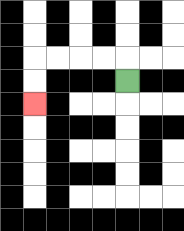{'start': '[5, 3]', 'end': '[1, 4]', 'path_directions': 'U,L,L,L,L,D,D', 'path_coordinates': '[[5, 3], [5, 2], [4, 2], [3, 2], [2, 2], [1, 2], [1, 3], [1, 4]]'}